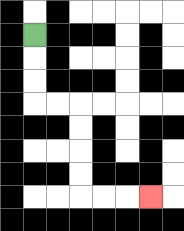{'start': '[1, 1]', 'end': '[6, 8]', 'path_directions': 'D,D,D,R,R,D,D,D,D,R,R,R', 'path_coordinates': '[[1, 1], [1, 2], [1, 3], [1, 4], [2, 4], [3, 4], [3, 5], [3, 6], [3, 7], [3, 8], [4, 8], [5, 8], [6, 8]]'}